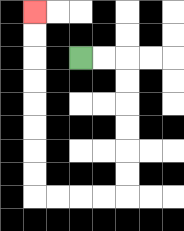{'start': '[3, 2]', 'end': '[1, 0]', 'path_directions': 'R,R,D,D,D,D,D,D,L,L,L,L,U,U,U,U,U,U,U,U', 'path_coordinates': '[[3, 2], [4, 2], [5, 2], [5, 3], [5, 4], [5, 5], [5, 6], [5, 7], [5, 8], [4, 8], [3, 8], [2, 8], [1, 8], [1, 7], [1, 6], [1, 5], [1, 4], [1, 3], [1, 2], [1, 1], [1, 0]]'}